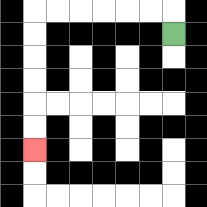{'start': '[7, 1]', 'end': '[1, 6]', 'path_directions': 'U,L,L,L,L,L,L,D,D,D,D,D,D', 'path_coordinates': '[[7, 1], [7, 0], [6, 0], [5, 0], [4, 0], [3, 0], [2, 0], [1, 0], [1, 1], [1, 2], [1, 3], [1, 4], [1, 5], [1, 6]]'}